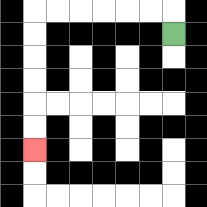{'start': '[7, 1]', 'end': '[1, 6]', 'path_directions': 'U,L,L,L,L,L,L,D,D,D,D,D,D', 'path_coordinates': '[[7, 1], [7, 0], [6, 0], [5, 0], [4, 0], [3, 0], [2, 0], [1, 0], [1, 1], [1, 2], [1, 3], [1, 4], [1, 5], [1, 6]]'}